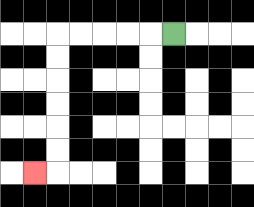{'start': '[7, 1]', 'end': '[1, 7]', 'path_directions': 'L,L,L,L,L,D,D,D,D,D,D,L', 'path_coordinates': '[[7, 1], [6, 1], [5, 1], [4, 1], [3, 1], [2, 1], [2, 2], [2, 3], [2, 4], [2, 5], [2, 6], [2, 7], [1, 7]]'}